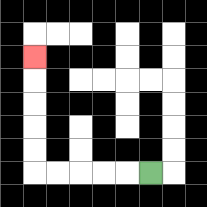{'start': '[6, 7]', 'end': '[1, 2]', 'path_directions': 'L,L,L,L,L,U,U,U,U,U', 'path_coordinates': '[[6, 7], [5, 7], [4, 7], [3, 7], [2, 7], [1, 7], [1, 6], [1, 5], [1, 4], [1, 3], [1, 2]]'}